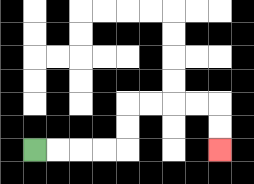{'start': '[1, 6]', 'end': '[9, 6]', 'path_directions': 'R,R,R,R,U,U,R,R,R,R,D,D', 'path_coordinates': '[[1, 6], [2, 6], [3, 6], [4, 6], [5, 6], [5, 5], [5, 4], [6, 4], [7, 4], [8, 4], [9, 4], [9, 5], [9, 6]]'}